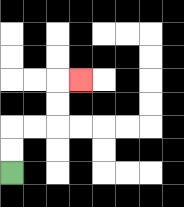{'start': '[0, 7]', 'end': '[3, 3]', 'path_directions': 'U,U,R,R,U,U,R', 'path_coordinates': '[[0, 7], [0, 6], [0, 5], [1, 5], [2, 5], [2, 4], [2, 3], [3, 3]]'}